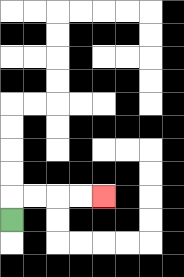{'start': '[0, 9]', 'end': '[4, 8]', 'path_directions': 'U,R,R,R,R', 'path_coordinates': '[[0, 9], [0, 8], [1, 8], [2, 8], [3, 8], [4, 8]]'}